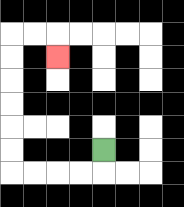{'start': '[4, 6]', 'end': '[2, 2]', 'path_directions': 'D,L,L,L,L,U,U,U,U,U,U,R,R,D', 'path_coordinates': '[[4, 6], [4, 7], [3, 7], [2, 7], [1, 7], [0, 7], [0, 6], [0, 5], [0, 4], [0, 3], [0, 2], [0, 1], [1, 1], [2, 1], [2, 2]]'}